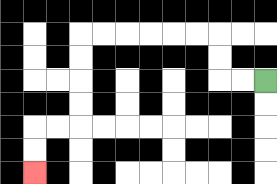{'start': '[11, 3]', 'end': '[1, 7]', 'path_directions': 'L,L,U,U,L,L,L,L,L,L,D,D,D,D,L,L,D,D', 'path_coordinates': '[[11, 3], [10, 3], [9, 3], [9, 2], [9, 1], [8, 1], [7, 1], [6, 1], [5, 1], [4, 1], [3, 1], [3, 2], [3, 3], [3, 4], [3, 5], [2, 5], [1, 5], [1, 6], [1, 7]]'}